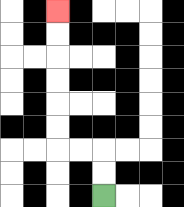{'start': '[4, 8]', 'end': '[2, 0]', 'path_directions': 'U,U,L,L,U,U,U,U,U,U', 'path_coordinates': '[[4, 8], [4, 7], [4, 6], [3, 6], [2, 6], [2, 5], [2, 4], [2, 3], [2, 2], [2, 1], [2, 0]]'}